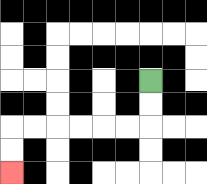{'start': '[6, 3]', 'end': '[0, 7]', 'path_directions': 'D,D,L,L,L,L,L,L,D,D', 'path_coordinates': '[[6, 3], [6, 4], [6, 5], [5, 5], [4, 5], [3, 5], [2, 5], [1, 5], [0, 5], [0, 6], [0, 7]]'}